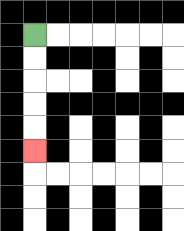{'start': '[1, 1]', 'end': '[1, 6]', 'path_directions': 'D,D,D,D,D', 'path_coordinates': '[[1, 1], [1, 2], [1, 3], [1, 4], [1, 5], [1, 6]]'}